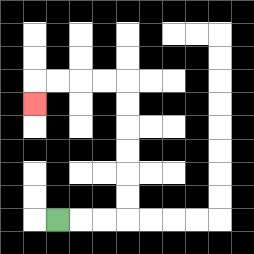{'start': '[2, 9]', 'end': '[1, 4]', 'path_directions': 'R,R,R,U,U,U,U,U,U,L,L,L,L,D', 'path_coordinates': '[[2, 9], [3, 9], [4, 9], [5, 9], [5, 8], [5, 7], [5, 6], [5, 5], [5, 4], [5, 3], [4, 3], [3, 3], [2, 3], [1, 3], [1, 4]]'}